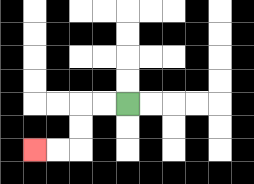{'start': '[5, 4]', 'end': '[1, 6]', 'path_directions': 'L,L,D,D,L,L', 'path_coordinates': '[[5, 4], [4, 4], [3, 4], [3, 5], [3, 6], [2, 6], [1, 6]]'}